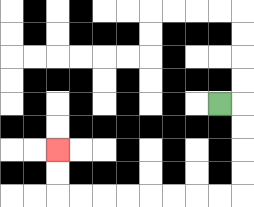{'start': '[9, 4]', 'end': '[2, 6]', 'path_directions': 'R,D,D,D,D,L,L,L,L,L,L,L,L,U,U', 'path_coordinates': '[[9, 4], [10, 4], [10, 5], [10, 6], [10, 7], [10, 8], [9, 8], [8, 8], [7, 8], [6, 8], [5, 8], [4, 8], [3, 8], [2, 8], [2, 7], [2, 6]]'}